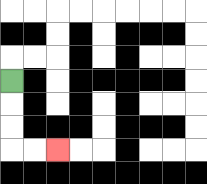{'start': '[0, 3]', 'end': '[2, 6]', 'path_directions': 'D,D,D,R,R', 'path_coordinates': '[[0, 3], [0, 4], [0, 5], [0, 6], [1, 6], [2, 6]]'}